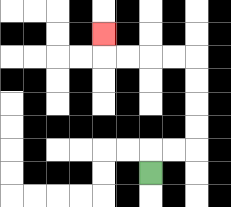{'start': '[6, 7]', 'end': '[4, 1]', 'path_directions': 'U,R,R,U,U,U,U,L,L,L,L,U', 'path_coordinates': '[[6, 7], [6, 6], [7, 6], [8, 6], [8, 5], [8, 4], [8, 3], [8, 2], [7, 2], [6, 2], [5, 2], [4, 2], [4, 1]]'}